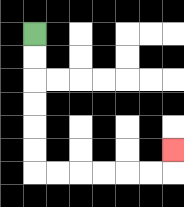{'start': '[1, 1]', 'end': '[7, 6]', 'path_directions': 'D,D,D,D,D,D,R,R,R,R,R,R,U', 'path_coordinates': '[[1, 1], [1, 2], [1, 3], [1, 4], [1, 5], [1, 6], [1, 7], [2, 7], [3, 7], [4, 7], [5, 7], [6, 7], [7, 7], [7, 6]]'}